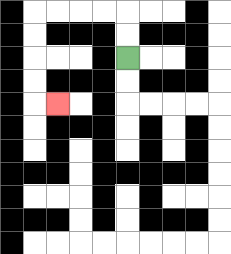{'start': '[5, 2]', 'end': '[2, 4]', 'path_directions': 'U,U,L,L,L,L,D,D,D,D,R', 'path_coordinates': '[[5, 2], [5, 1], [5, 0], [4, 0], [3, 0], [2, 0], [1, 0], [1, 1], [1, 2], [1, 3], [1, 4], [2, 4]]'}